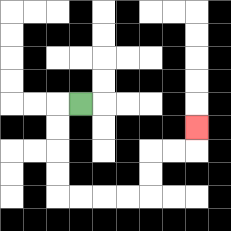{'start': '[3, 4]', 'end': '[8, 5]', 'path_directions': 'L,D,D,D,D,R,R,R,R,U,U,R,R,U', 'path_coordinates': '[[3, 4], [2, 4], [2, 5], [2, 6], [2, 7], [2, 8], [3, 8], [4, 8], [5, 8], [6, 8], [6, 7], [6, 6], [7, 6], [8, 6], [8, 5]]'}